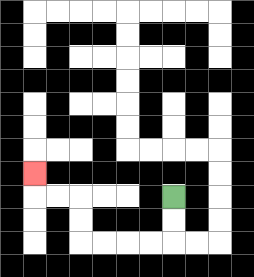{'start': '[7, 8]', 'end': '[1, 7]', 'path_directions': 'D,D,L,L,L,L,U,U,L,L,U', 'path_coordinates': '[[7, 8], [7, 9], [7, 10], [6, 10], [5, 10], [4, 10], [3, 10], [3, 9], [3, 8], [2, 8], [1, 8], [1, 7]]'}